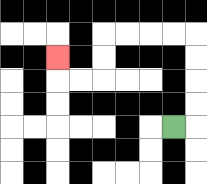{'start': '[7, 5]', 'end': '[2, 2]', 'path_directions': 'R,U,U,U,U,L,L,L,L,D,D,L,L,U', 'path_coordinates': '[[7, 5], [8, 5], [8, 4], [8, 3], [8, 2], [8, 1], [7, 1], [6, 1], [5, 1], [4, 1], [4, 2], [4, 3], [3, 3], [2, 3], [2, 2]]'}